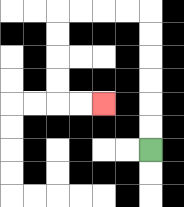{'start': '[6, 6]', 'end': '[4, 4]', 'path_directions': 'U,U,U,U,U,U,L,L,L,L,D,D,D,D,R,R', 'path_coordinates': '[[6, 6], [6, 5], [6, 4], [6, 3], [6, 2], [6, 1], [6, 0], [5, 0], [4, 0], [3, 0], [2, 0], [2, 1], [2, 2], [2, 3], [2, 4], [3, 4], [4, 4]]'}